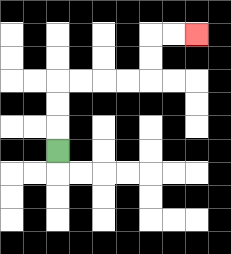{'start': '[2, 6]', 'end': '[8, 1]', 'path_directions': 'U,U,U,R,R,R,R,U,U,R,R', 'path_coordinates': '[[2, 6], [2, 5], [2, 4], [2, 3], [3, 3], [4, 3], [5, 3], [6, 3], [6, 2], [6, 1], [7, 1], [8, 1]]'}